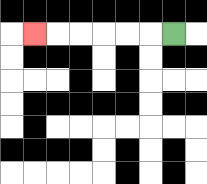{'start': '[7, 1]', 'end': '[1, 1]', 'path_directions': 'L,L,L,L,L,L', 'path_coordinates': '[[7, 1], [6, 1], [5, 1], [4, 1], [3, 1], [2, 1], [1, 1]]'}